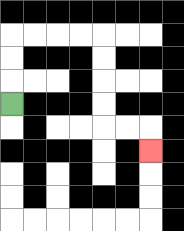{'start': '[0, 4]', 'end': '[6, 6]', 'path_directions': 'U,U,U,R,R,R,R,D,D,D,D,R,R,D', 'path_coordinates': '[[0, 4], [0, 3], [0, 2], [0, 1], [1, 1], [2, 1], [3, 1], [4, 1], [4, 2], [4, 3], [4, 4], [4, 5], [5, 5], [6, 5], [6, 6]]'}